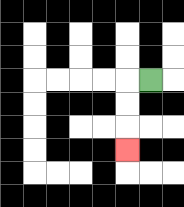{'start': '[6, 3]', 'end': '[5, 6]', 'path_directions': 'L,D,D,D', 'path_coordinates': '[[6, 3], [5, 3], [5, 4], [5, 5], [5, 6]]'}